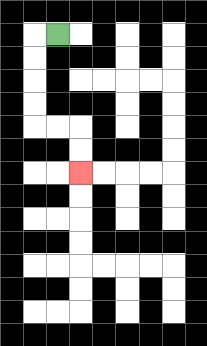{'start': '[2, 1]', 'end': '[3, 7]', 'path_directions': 'L,D,D,D,D,R,R,D,D', 'path_coordinates': '[[2, 1], [1, 1], [1, 2], [1, 3], [1, 4], [1, 5], [2, 5], [3, 5], [3, 6], [3, 7]]'}